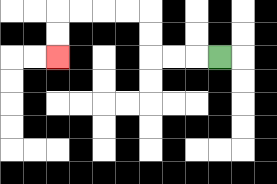{'start': '[9, 2]', 'end': '[2, 2]', 'path_directions': 'L,L,L,U,U,L,L,L,L,D,D', 'path_coordinates': '[[9, 2], [8, 2], [7, 2], [6, 2], [6, 1], [6, 0], [5, 0], [4, 0], [3, 0], [2, 0], [2, 1], [2, 2]]'}